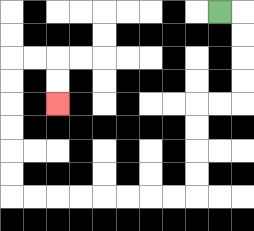{'start': '[9, 0]', 'end': '[2, 4]', 'path_directions': 'R,D,D,D,D,L,L,D,D,D,D,L,L,L,L,L,L,L,L,U,U,U,U,U,U,R,R,D,D', 'path_coordinates': '[[9, 0], [10, 0], [10, 1], [10, 2], [10, 3], [10, 4], [9, 4], [8, 4], [8, 5], [8, 6], [8, 7], [8, 8], [7, 8], [6, 8], [5, 8], [4, 8], [3, 8], [2, 8], [1, 8], [0, 8], [0, 7], [0, 6], [0, 5], [0, 4], [0, 3], [0, 2], [1, 2], [2, 2], [2, 3], [2, 4]]'}